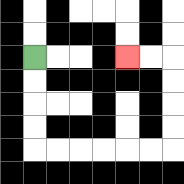{'start': '[1, 2]', 'end': '[5, 2]', 'path_directions': 'D,D,D,D,R,R,R,R,R,R,U,U,U,U,L,L', 'path_coordinates': '[[1, 2], [1, 3], [1, 4], [1, 5], [1, 6], [2, 6], [3, 6], [4, 6], [5, 6], [6, 6], [7, 6], [7, 5], [7, 4], [7, 3], [7, 2], [6, 2], [5, 2]]'}